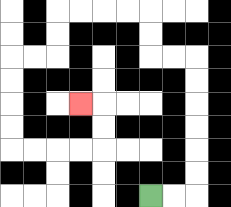{'start': '[6, 8]', 'end': '[3, 4]', 'path_directions': 'R,R,U,U,U,U,U,U,L,L,U,U,L,L,L,L,D,D,L,L,D,D,D,D,R,R,R,R,U,U,L', 'path_coordinates': '[[6, 8], [7, 8], [8, 8], [8, 7], [8, 6], [8, 5], [8, 4], [8, 3], [8, 2], [7, 2], [6, 2], [6, 1], [6, 0], [5, 0], [4, 0], [3, 0], [2, 0], [2, 1], [2, 2], [1, 2], [0, 2], [0, 3], [0, 4], [0, 5], [0, 6], [1, 6], [2, 6], [3, 6], [4, 6], [4, 5], [4, 4], [3, 4]]'}